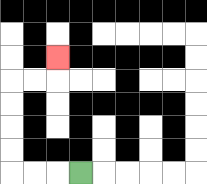{'start': '[3, 7]', 'end': '[2, 2]', 'path_directions': 'L,L,L,U,U,U,U,R,R,U', 'path_coordinates': '[[3, 7], [2, 7], [1, 7], [0, 7], [0, 6], [0, 5], [0, 4], [0, 3], [1, 3], [2, 3], [2, 2]]'}